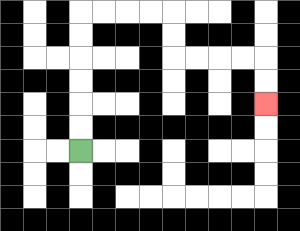{'start': '[3, 6]', 'end': '[11, 4]', 'path_directions': 'U,U,U,U,U,U,R,R,R,R,D,D,R,R,R,R,D,D', 'path_coordinates': '[[3, 6], [3, 5], [3, 4], [3, 3], [3, 2], [3, 1], [3, 0], [4, 0], [5, 0], [6, 0], [7, 0], [7, 1], [7, 2], [8, 2], [9, 2], [10, 2], [11, 2], [11, 3], [11, 4]]'}